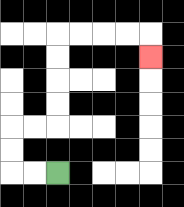{'start': '[2, 7]', 'end': '[6, 2]', 'path_directions': 'L,L,U,U,R,R,U,U,U,U,R,R,R,R,D', 'path_coordinates': '[[2, 7], [1, 7], [0, 7], [0, 6], [0, 5], [1, 5], [2, 5], [2, 4], [2, 3], [2, 2], [2, 1], [3, 1], [4, 1], [5, 1], [6, 1], [6, 2]]'}